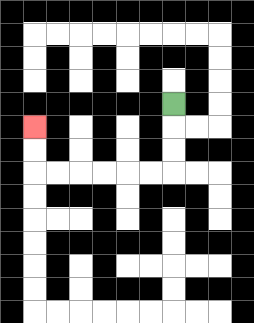{'start': '[7, 4]', 'end': '[1, 5]', 'path_directions': 'D,D,D,L,L,L,L,L,L,U,U', 'path_coordinates': '[[7, 4], [7, 5], [7, 6], [7, 7], [6, 7], [5, 7], [4, 7], [3, 7], [2, 7], [1, 7], [1, 6], [1, 5]]'}